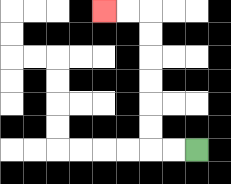{'start': '[8, 6]', 'end': '[4, 0]', 'path_directions': 'L,L,U,U,U,U,U,U,L,L', 'path_coordinates': '[[8, 6], [7, 6], [6, 6], [6, 5], [6, 4], [6, 3], [6, 2], [6, 1], [6, 0], [5, 0], [4, 0]]'}